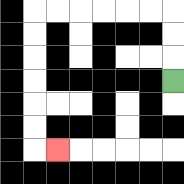{'start': '[7, 3]', 'end': '[2, 6]', 'path_directions': 'U,U,U,L,L,L,L,L,L,D,D,D,D,D,D,R', 'path_coordinates': '[[7, 3], [7, 2], [7, 1], [7, 0], [6, 0], [5, 0], [4, 0], [3, 0], [2, 0], [1, 0], [1, 1], [1, 2], [1, 3], [1, 4], [1, 5], [1, 6], [2, 6]]'}